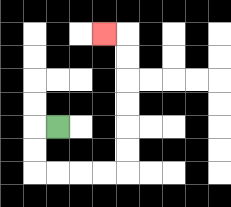{'start': '[2, 5]', 'end': '[4, 1]', 'path_directions': 'L,D,D,R,R,R,R,U,U,U,U,U,U,L', 'path_coordinates': '[[2, 5], [1, 5], [1, 6], [1, 7], [2, 7], [3, 7], [4, 7], [5, 7], [5, 6], [5, 5], [5, 4], [5, 3], [5, 2], [5, 1], [4, 1]]'}